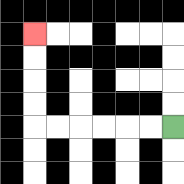{'start': '[7, 5]', 'end': '[1, 1]', 'path_directions': 'L,L,L,L,L,L,U,U,U,U', 'path_coordinates': '[[7, 5], [6, 5], [5, 5], [4, 5], [3, 5], [2, 5], [1, 5], [1, 4], [1, 3], [1, 2], [1, 1]]'}